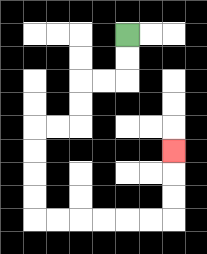{'start': '[5, 1]', 'end': '[7, 6]', 'path_directions': 'D,D,L,L,D,D,L,L,D,D,D,D,R,R,R,R,R,R,U,U,U', 'path_coordinates': '[[5, 1], [5, 2], [5, 3], [4, 3], [3, 3], [3, 4], [3, 5], [2, 5], [1, 5], [1, 6], [1, 7], [1, 8], [1, 9], [2, 9], [3, 9], [4, 9], [5, 9], [6, 9], [7, 9], [7, 8], [7, 7], [7, 6]]'}